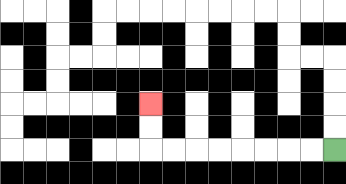{'start': '[14, 6]', 'end': '[6, 4]', 'path_directions': 'L,L,L,L,L,L,L,L,U,U', 'path_coordinates': '[[14, 6], [13, 6], [12, 6], [11, 6], [10, 6], [9, 6], [8, 6], [7, 6], [6, 6], [6, 5], [6, 4]]'}